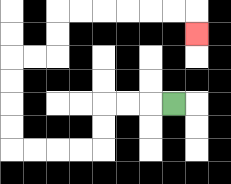{'start': '[7, 4]', 'end': '[8, 1]', 'path_directions': 'L,L,L,D,D,L,L,L,L,U,U,U,U,R,R,U,U,R,R,R,R,R,R,D', 'path_coordinates': '[[7, 4], [6, 4], [5, 4], [4, 4], [4, 5], [4, 6], [3, 6], [2, 6], [1, 6], [0, 6], [0, 5], [0, 4], [0, 3], [0, 2], [1, 2], [2, 2], [2, 1], [2, 0], [3, 0], [4, 0], [5, 0], [6, 0], [7, 0], [8, 0], [8, 1]]'}